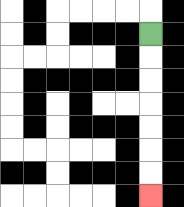{'start': '[6, 1]', 'end': '[6, 8]', 'path_directions': 'D,D,D,D,D,D,D', 'path_coordinates': '[[6, 1], [6, 2], [6, 3], [6, 4], [6, 5], [6, 6], [6, 7], [6, 8]]'}